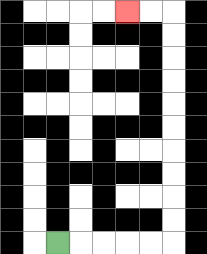{'start': '[2, 10]', 'end': '[5, 0]', 'path_directions': 'R,R,R,R,R,U,U,U,U,U,U,U,U,U,U,L,L', 'path_coordinates': '[[2, 10], [3, 10], [4, 10], [5, 10], [6, 10], [7, 10], [7, 9], [7, 8], [7, 7], [7, 6], [7, 5], [7, 4], [7, 3], [7, 2], [7, 1], [7, 0], [6, 0], [5, 0]]'}